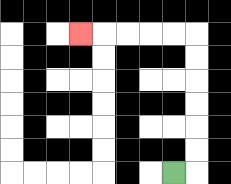{'start': '[7, 7]', 'end': '[3, 1]', 'path_directions': 'R,U,U,U,U,U,U,L,L,L,L,L', 'path_coordinates': '[[7, 7], [8, 7], [8, 6], [8, 5], [8, 4], [8, 3], [8, 2], [8, 1], [7, 1], [6, 1], [5, 1], [4, 1], [3, 1]]'}